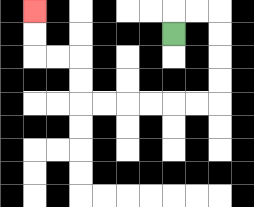{'start': '[7, 1]', 'end': '[1, 0]', 'path_directions': 'U,R,R,D,D,D,D,L,L,L,L,L,L,U,U,L,L,U,U', 'path_coordinates': '[[7, 1], [7, 0], [8, 0], [9, 0], [9, 1], [9, 2], [9, 3], [9, 4], [8, 4], [7, 4], [6, 4], [5, 4], [4, 4], [3, 4], [3, 3], [3, 2], [2, 2], [1, 2], [1, 1], [1, 0]]'}